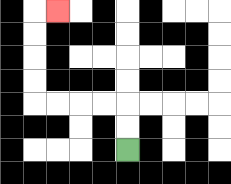{'start': '[5, 6]', 'end': '[2, 0]', 'path_directions': 'U,U,L,L,L,L,U,U,U,U,R', 'path_coordinates': '[[5, 6], [5, 5], [5, 4], [4, 4], [3, 4], [2, 4], [1, 4], [1, 3], [1, 2], [1, 1], [1, 0], [2, 0]]'}